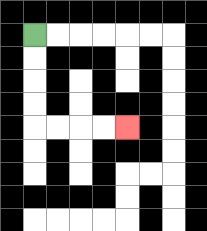{'start': '[1, 1]', 'end': '[5, 5]', 'path_directions': 'D,D,D,D,R,R,R,R', 'path_coordinates': '[[1, 1], [1, 2], [1, 3], [1, 4], [1, 5], [2, 5], [3, 5], [4, 5], [5, 5]]'}